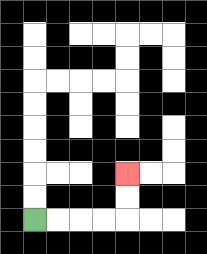{'start': '[1, 9]', 'end': '[5, 7]', 'path_directions': 'R,R,R,R,U,U', 'path_coordinates': '[[1, 9], [2, 9], [3, 9], [4, 9], [5, 9], [5, 8], [5, 7]]'}